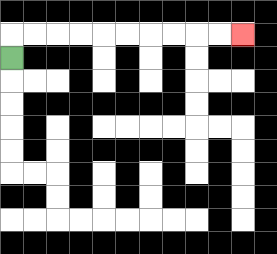{'start': '[0, 2]', 'end': '[10, 1]', 'path_directions': 'U,R,R,R,R,R,R,R,R,R,R', 'path_coordinates': '[[0, 2], [0, 1], [1, 1], [2, 1], [3, 1], [4, 1], [5, 1], [6, 1], [7, 1], [8, 1], [9, 1], [10, 1]]'}